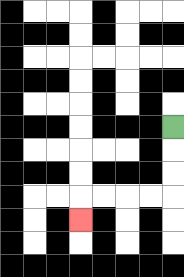{'start': '[7, 5]', 'end': '[3, 9]', 'path_directions': 'D,D,D,L,L,L,L,D', 'path_coordinates': '[[7, 5], [7, 6], [7, 7], [7, 8], [6, 8], [5, 8], [4, 8], [3, 8], [3, 9]]'}